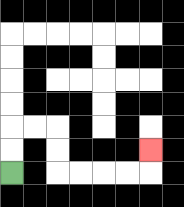{'start': '[0, 7]', 'end': '[6, 6]', 'path_directions': 'U,U,R,R,D,D,R,R,R,R,U', 'path_coordinates': '[[0, 7], [0, 6], [0, 5], [1, 5], [2, 5], [2, 6], [2, 7], [3, 7], [4, 7], [5, 7], [6, 7], [6, 6]]'}